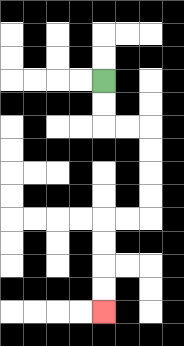{'start': '[4, 3]', 'end': '[4, 13]', 'path_directions': 'D,D,R,R,D,D,D,D,L,L,D,D,D,D', 'path_coordinates': '[[4, 3], [4, 4], [4, 5], [5, 5], [6, 5], [6, 6], [6, 7], [6, 8], [6, 9], [5, 9], [4, 9], [4, 10], [4, 11], [4, 12], [4, 13]]'}